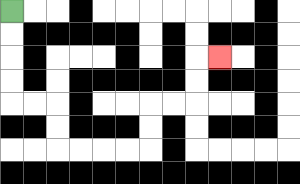{'start': '[0, 0]', 'end': '[9, 2]', 'path_directions': 'D,D,D,D,R,R,D,D,R,R,R,R,U,U,R,R,U,U,R', 'path_coordinates': '[[0, 0], [0, 1], [0, 2], [0, 3], [0, 4], [1, 4], [2, 4], [2, 5], [2, 6], [3, 6], [4, 6], [5, 6], [6, 6], [6, 5], [6, 4], [7, 4], [8, 4], [8, 3], [8, 2], [9, 2]]'}